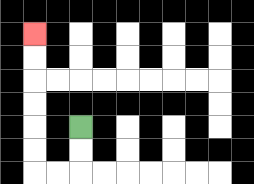{'start': '[3, 5]', 'end': '[1, 1]', 'path_directions': 'D,D,L,L,U,U,U,U,U,U', 'path_coordinates': '[[3, 5], [3, 6], [3, 7], [2, 7], [1, 7], [1, 6], [1, 5], [1, 4], [1, 3], [1, 2], [1, 1]]'}